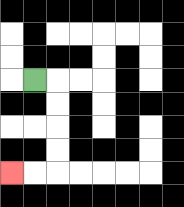{'start': '[1, 3]', 'end': '[0, 7]', 'path_directions': 'R,D,D,D,D,L,L', 'path_coordinates': '[[1, 3], [2, 3], [2, 4], [2, 5], [2, 6], [2, 7], [1, 7], [0, 7]]'}